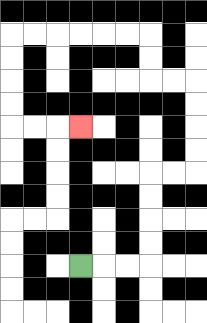{'start': '[3, 11]', 'end': '[3, 5]', 'path_directions': 'R,R,R,U,U,U,U,R,R,U,U,U,U,L,L,U,U,L,L,L,L,L,L,D,D,D,D,R,R,R', 'path_coordinates': '[[3, 11], [4, 11], [5, 11], [6, 11], [6, 10], [6, 9], [6, 8], [6, 7], [7, 7], [8, 7], [8, 6], [8, 5], [8, 4], [8, 3], [7, 3], [6, 3], [6, 2], [6, 1], [5, 1], [4, 1], [3, 1], [2, 1], [1, 1], [0, 1], [0, 2], [0, 3], [0, 4], [0, 5], [1, 5], [2, 5], [3, 5]]'}